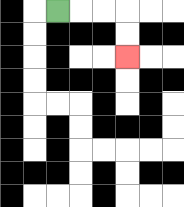{'start': '[2, 0]', 'end': '[5, 2]', 'path_directions': 'R,R,R,D,D', 'path_coordinates': '[[2, 0], [3, 0], [4, 0], [5, 0], [5, 1], [5, 2]]'}